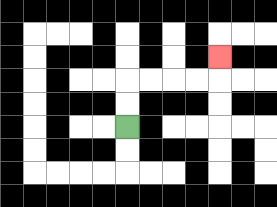{'start': '[5, 5]', 'end': '[9, 2]', 'path_directions': 'U,U,R,R,R,R,U', 'path_coordinates': '[[5, 5], [5, 4], [5, 3], [6, 3], [7, 3], [8, 3], [9, 3], [9, 2]]'}